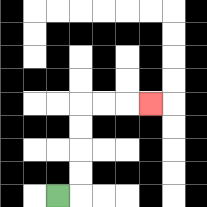{'start': '[2, 8]', 'end': '[6, 4]', 'path_directions': 'R,U,U,U,U,R,R,R', 'path_coordinates': '[[2, 8], [3, 8], [3, 7], [3, 6], [3, 5], [3, 4], [4, 4], [5, 4], [6, 4]]'}